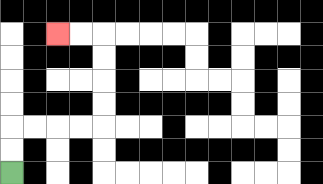{'start': '[0, 7]', 'end': '[2, 1]', 'path_directions': 'U,U,R,R,R,R,U,U,U,U,L,L', 'path_coordinates': '[[0, 7], [0, 6], [0, 5], [1, 5], [2, 5], [3, 5], [4, 5], [4, 4], [4, 3], [4, 2], [4, 1], [3, 1], [2, 1]]'}